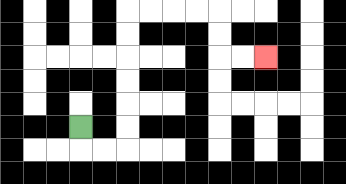{'start': '[3, 5]', 'end': '[11, 2]', 'path_directions': 'D,R,R,U,U,U,U,U,U,R,R,R,R,D,D,R,R', 'path_coordinates': '[[3, 5], [3, 6], [4, 6], [5, 6], [5, 5], [5, 4], [5, 3], [5, 2], [5, 1], [5, 0], [6, 0], [7, 0], [8, 0], [9, 0], [9, 1], [9, 2], [10, 2], [11, 2]]'}